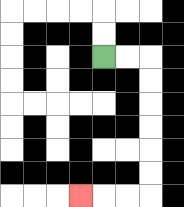{'start': '[4, 2]', 'end': '[3, 8]', 'path_directions': 'R,R,D,D,D,D,D,D,L,L,L', 'path_coordinates': '[[4, 2], [5, 2], [6, 2], [6, 3], [6, 4], [6, 5], [6, 6], [6, 7], [6, 8], [5, 8], [4, 8], [3, 8]]'}